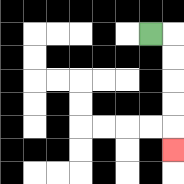{'start': '[6, 1]', 'end': '[7, 6]', 'path_directions': 'R,D,D,D,D,D', 'path_coordinates': '[[6, 1], [7, 1], [7, 2], [7, 3], [7, 4], [7, 5], [7, 6]]'}